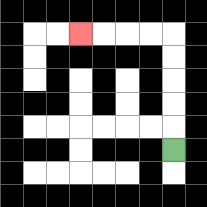{'start': '[7, 6]', 'end': '[3, 1]', 'path_directions': 'U,U,U,U,U,L,L,L,L', 'path_coordinates': '[[7, 6], [7, 5], [7, 4], [7, 3], [7, 2], [7, 1], [6, 1], [5, 1], [4, 1], [3, 1]]'}